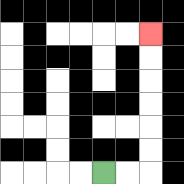{'start': '[4, 7]', 'end': '[6, 1]', 'path_directions': 'R,R,U,U,U,U,U,U', 'path_coordinates': '[[4, 7], [5, 7], [6, 7], [6, 6], [6, 5], [6, 4], [6, 3], [6, 2], [6, 1]]'}